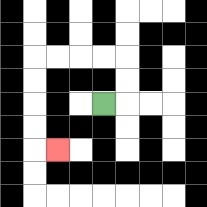{'start': '[4, 4]', 'end': '[2, 6]', 'path_directions': 'R,U,U,L,L,L,L,D,D,D,D,R', 'path_coordinates': '[[4, 4], [5, 4], [5, 3], [5, 2], [4, 2], [3, 2], [2, 2], [1, 2], [1, 3], [1, 4], [1, 5], [1, 6], [2, 6]]'}